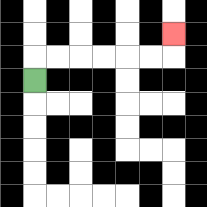{'start': '[1, 3]', 'end': '[7, 1]', 'path_directions': 'U,R,R,R,R,R,R,U', 'path_coordinates': '[[1, 3], [1, 2], [2, 2], [3, 2], [4, 2], [5, 2], [6, 2], [7, 2], [7, 1]]'}